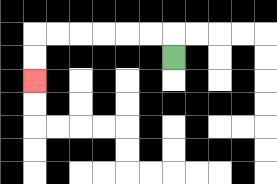{'start': '[7, 2]', 'end': '[1, 3]', 'path_directions': 'U,L,L,L,L,L,L,D,D', 'path_coordinates': '[[7, 2], [7, 1], [6, 1], [5, 1], [4, 1], [3, 1], [2, 1], [1, 1], [1, 2], [1, 3]]'}